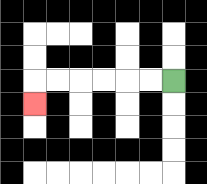{'start': '[7, 3]', 'end': '[1, 4]', 'path_directions': 'L,L,L,L,L,L,D', 'path_coordinates': '[[7, 3], [6, 3], [5, 3], [4, 3], [3, 3], [2, 3], [1, 3], [1, 4]]'}